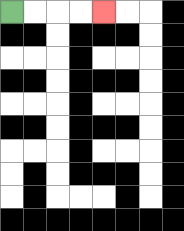{'start': '[0, 0]', 'end': '[4, 0]', 'path_directions': 'R,R,R,R', 'path_coordinates': '[[0, 0], [1, 0], [2, 0], [3, 0], [4, 0]]'}